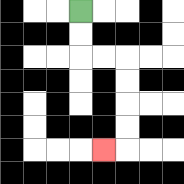{'start': '[3, 0]', 'end': '[4, 6]', 'path_directions': 'D,D,R,R,D,D,D,D,L', 'path_coordinates': '[[3, 0], [3, 1], [3, 2], [4, 2], [5, 2], [5, 3], [5, 4], [5, 5], [5, 6], [4, 6]]'}